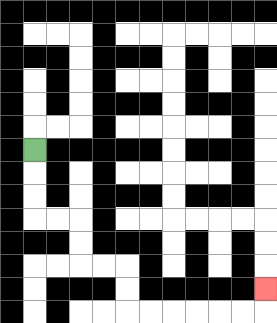{'start': '[1, 6]', 'end': '[11, 12]', 'path_directions': 'D,D,D,R,R,D,D,R,R,D,D,R,R,R,R,R,R,U', 'path_coordinates': '[[1, 6], [1, 7], [1, 8], [1, 9], [2, 9], [3, 9], [3, 10], [3, 11], [4, 11], [5, 11], [5, 12], [5, 13], [6, 13], [7, 13], [8, 13], [9, 13], [10, 13], [11, 13], [11, 12]]'}